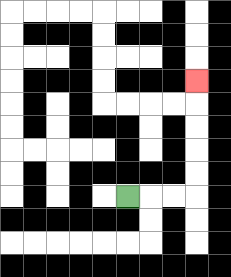{'start': '[5, 8]', 'end': '[8, 3]', 'path_directions': 'R,R,R,U,U,U,U,U', 'path_coordinates': '[[5, 8], [6, 8], [7, 8], [8, 8], [8, 7], [8, 6], [8, 5], [8, 4], [8, 3]]'}